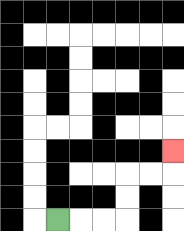{'start': '[2, 9]', 'end': '[7, 6]', 'path_directions': 'R,R,R,U,U,R,R,U', 'path_coordinates': '[[2, 9], [3, 9], [4, 9], [5, 9], [5, 8], [5, 7], [6, 7], [7, 7], [7, 6]]'}